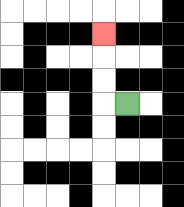{'start': '[5, 4]', 'end': '[4, 1]', 'path_directions': 'L,U,U,U', 'path_coordinates': '[[5, 4], [4, 4], [4, 3], [4, 2], [4, 1]]'}